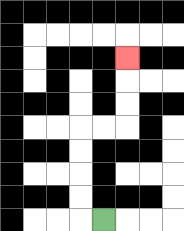{'start': '[4, 9]', 'end': '[5, 2]', 'path_directions': 'L,U,U,U,U,R,R,U,U,U', 'path_coordinates': '[[4, 9], [3, 9], [3, 8], [3, 7], [3, 6], [3, 5], [4, 5], [5, 5], [5, 4], [5, 3], [5, 2]]'}